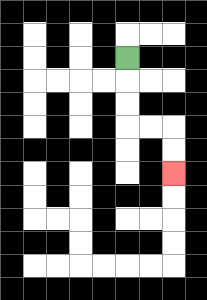{'start': '[5, 2]', 'end': '[7, 7]', 'path_directions': 'D,D,D,R,R,D,D', 'path_coordinates': '[[5, 2], [5, 3], [5, 4], [5, 5], [6, 5], [7, 5], [7, 6], [7, 7]]'}